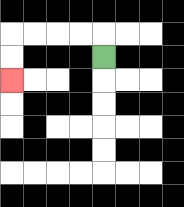{'start': '[4, 2]', 'end': '[0, 3]', 'path_directions': 'U,L,L,L,L,D,D', 'path_coordinates': '[[4, 2], [4, 1], [3, 1], [2, 1], [1, 1], [0, 1], [0, 2], [0, 3]]'}